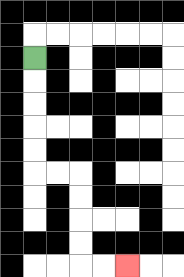{'start': '[1, 2]', 'end': '[5, 11]', 'path_directions': 'D,D,D,D,D,R,R,D,D,D,D,R,R', 'path_coordinates': '[[1, 2], [1, 3], [1, 4], [1, 5], [1, 6], [1, 7], [2, 7], [3, 7], [3, 8], [3, 9], [3, 10], [3, 11], [4, 11], [5, 11]]'}